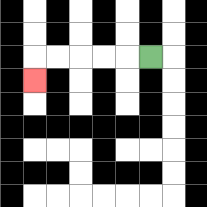{'start': '[6, 2]', 'end': '[1, 3]', 'path_directions': 'L,L,L,L,L,D', 'path_coordinates': '[[6, 2], [5, 2], [4, 2], [3, 2], [2, 2], [1, 2], [1, 3]]'}